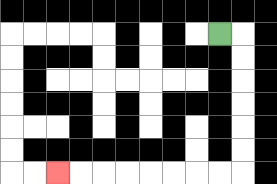{'start': '[9, 1]', 'end': '[2, 7]', 'path_directions': 'R,D,D,D,D,D,D,L,L,L,L,L,L,L,L', 'path_coordinates': '[[9, 1], [10, 1], [10, 2], [10, 3], [10, 4], [10, 5], [10, 6], [10, 7], [9, 7], [8, 7], [7, 7], [6, 7], [5, 7], [4, 7], [3, 7], [2, 7]]'}